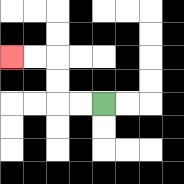{'start': '[4, 4]', 'end': '[0, 2]', 'path_directions': 'L,L,U,U,L,L', 'path_coordinates': '[[4, 4], [3, 4], [2, 4], [2, 3], [2, 2], [1, 2], [0, 2]]'}